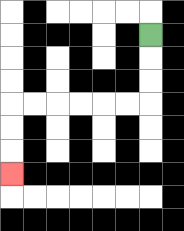{'start': '[6, 1]', 'end': '[0, 7]', 'path_directions': 'D,D,D,L,L,L,L,L,L,D,D,D', 'path_coordinates': '[[6, 1], [6, 2], [6, 3], [6, 4], [5, 4], [4, 4], [3, 4], [2, 4], [1, 4], [0, 4], [0, 5], [0, 6], [0, 7]]'}